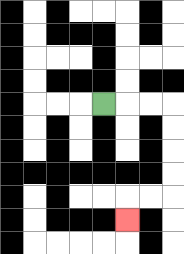{'start': '[4, 4]', 'end': '[5, 9]', 'path_directions': 'R,R,R,D,D,D,D,L,L,D', 'path_coordinates': '[[4, 4], [5, 4], [6, 4], [7, 4], [7, 5], [7, 6], [7, 7], [7, 8], [6, 8], [5, 8], [5, 9]]'}